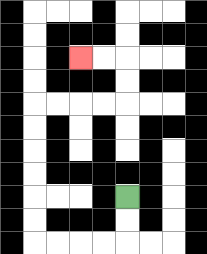{'start': '[5, 8]', 'end': '[3, 2]', 'path_directions': 'D,D,L,L,L,L,U,U,U,U,U,U,R,R,R,R,U,U,L,L', 'path_coordinates': '[[5, 8], [5, 9], [5, 10], [4, 10], [3, 10], [2, 10], [1, 10], [1, 9], [1, 8], [1, 7], [1, 6], [1, 5], [1, 4], [2, 4], [3, 4], [4, 4], [5, 4], [5, 3], [5, 2], [4, 2], [3, 2]]'}